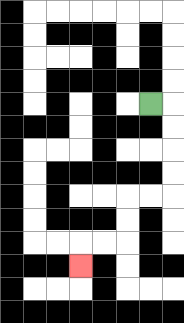{'start': '[6, 4]', 'end': '[3, 11]', 'path_directions': 'R,D,D,D,D,L,L,D,D,L,L,D', 'path_coordinates': '[[6, 4], [7, 4], [7, 5], [7, 6], [7, 7], [7, 8], [6, 8], [5, 8], [5, 9], [5, 10], [4, 10], [3, 10], [3, 11]]'}